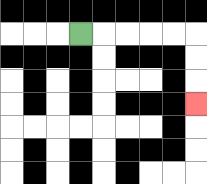{'start': '[3, 1]', 'end': '[8, 4]', 'path_directions': 'R,R,R,R,R,D,D,D', 'path_coordinates': '[[3, 1], [4, 1], [5, 1], [6, 1], [7, 1], [8, 1], [8, 2], [8, 3], [8, 4]]'}